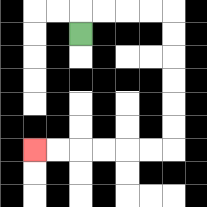{'start': '[3, 1]', 'end': '[1, 6]', 'path_directions': 'U,R,R,R,R,D,D,D,D,D,D,L,L,L,L,L,L', 'path_coordinates': '[[3, 1], [3, 0], [4, 0], [5, 0], [6, 0], [7, 0], [7, 1], [7, 2], [7, 3], [7, 4], [7, 5], [7, 6], [6, 6], [5, 6], [4, 6], [3, 6], [2, 6], [1, 6]]'}